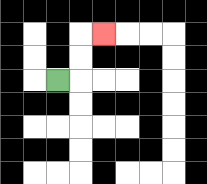{'start': '[2, 3]', 'end': '[4, 1]', 'path_directions': 'R,U,U,R', 'path_coordinates': '[[2, 3], [3, 3], [3, 2], [3, 1], [4, 1]]'}